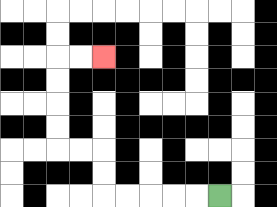{'start': '[9, 8]', 'end': '[4, 2]', 'path_directions': 'L,L,L,L,L,U,U,L,L,U,U,U,U,R,R', 'path_coordinates': '[[9, 8], [8, 8], [7, 8], [6, 8], [5, 8], [4, 8], [4, 7], [4, 6], [3, 6], [2, 6], [2, 5], [2, 4], [2, 3], [2, 2], [3, 2], [4, 2]]'}